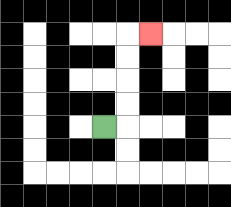{'start': '[4, 5]', 'end': '[6, 1]', 'path_directions': 'R,U,U,U,U,R', 'path_coordinates': '[[4, 5], [5, 5], [5, 4], [5, 3], [5, 2], [5, 1], [6, 1]]'}